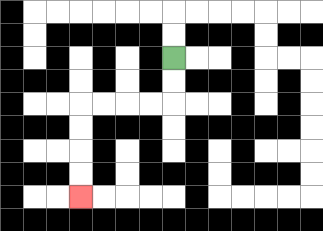{'start': '[7, 2]', 'end': '[3, 8]', 'path_directions': 'D,D,L,L,L,L,D,D,D,D', 'path_coordinates': '[[7, 2], [7, 3], [7, 4], [6, 4], [5, 4], [4, 4], [3, 4], [3, 5], [3, 6], [3, 7], [3, 8]]'}